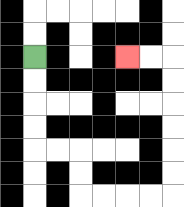{'start': '[1, 2]', 'end': '[5, 2]', 'path_directions': 'D,D,D,D,R,R,D,D,R,R,R,R,U,U,U,U,U,U,L,L', 'path_coordinates': '[[1, 2], [1, 3], [1, 4], [1, 5], [1, 6], [2, 6], [3, 6], [3, 7], [3, 8], [4, 8], [5, 8], [6, 8], [7, 8], [7, 7], [7, 6], [7, 5], [7, 4], [7, 3], [7, 2], [6, 2], [5, 2]]'}